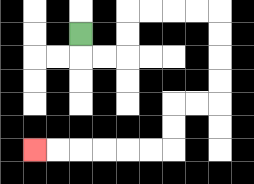{'start': '[3, 1]', 'end': '[1, 6]', 'path_directions': 'D,R,R,U,U,R,R,R,R,D,D,D,D,L,L,D,D,L,L,L,L,L,L', 'path_coordinates': '[[3, 1], [3, 2], [4, 2], [5, 2], [5, 1], [5, 0], [6, 0], [7, 0], [8, 0], [9, 0], [9, 1], [9, 2], [9, 3], [9, 4], [8, 4], [7, 4], [7, 5], [7, 6], [6, 6], [5, 6], [4, 6], [3, 6], [2, 6], [1, 6]]'}